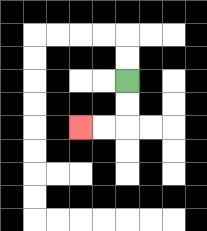{'start': '[5, 3]', 'end': '[3, 5]', 'path_directions': 'D,D,L,L', 'path_coordinates': '[[5, 3], [5, 4], [5, 5], [4, 5], [3, 5]]'}